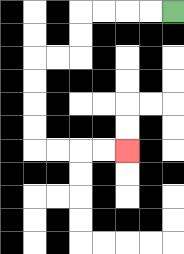{'start': '[7, 0]', 'end': '[5, 6]', 'path_directions': 'L,L,L,L,D,D,L,L,D,D,D,D,R,R,R,R', 'path_coordinates': '[[7, 0], [6, 0], [5, 0], [4, 0], [3, 0], [3, 1], [3, 2], [2, 2], [1, 2], [1, 3], [1, 4], [1, 5], [1, 6], [2, 6], [3, 6], [4, 6], [5, 6]]'}